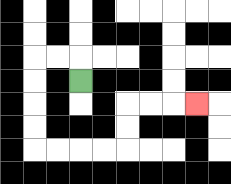{'start': '[3, 3]', 'end': '[8, 4]', 'path_directions': 'U,L,L,D,D,D,D,R,R,R,R,U,U,R,R,R', 'path_coordinates': '[[3, 3], [3, 2], [2, 2], [1, 2], [1, 3], [1, 4], [1, 5], [1, 6], [2, 6], [3, 6], [4, 6], [5, 6], [5, 5], [5, 4], [6, 4], [7, 4], [8, 4]]'}